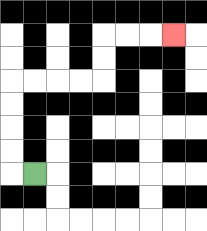{'start': '[1, 7]', 'end': '[7, 1]', 'path_directions': 'L,U,U,U,U,R,R,R,R,U,U,R,R,R', 'path_coordinates': '[[1, 7], [0, 7], [0, 6], [0, 5], [0, 4], [0, 3], [1, 3], [2, 3], [3, 3], [4, 3], [4, 2], [4, 1], [5, 1], [6, 1], [7, 1]]'}